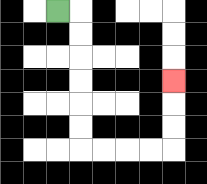{'start': '[2, 0]', 'end': '[7, 3]', 'path_directions': 'R,D,D,D,D,D,D,R,R,R,R,U,U,U', 'path_coordinates': '[[2, 0], [3, 0], [3, 1], [3, 2], [3, 3], [3, 4], [3, 5], [3, 6], [4, 6], [5, 6], [6, 6], [7, 6], [7, 5], [7, 4], [7, 3]]'}